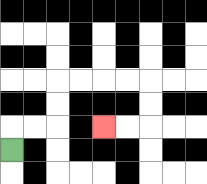{'start': '[0, 6]', 'end': '[4, 5]', 'path_directions': 'U,R,R,U,U,R,R,R,R,D,D,L,L', 'path_coordinates': '[[0, 6], [0, 5], [1, 5], [2, 5], [2, 4], [2, 3], [3, 3], [4, 3], [5, 3], [6, 3], [6, 4], [6, 5], [5, 5], [4, 5]]'}